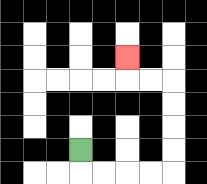{'start': '[3, 6]', 'end': '[5, 2]', 'path_directions': 'D,R,R,R,R,U,U,U,U,L,L,U', 'path_coordinates': '[[3, 6], [3, 7], [4, 7], [5, 7], [6, 7], [7, 7], [7, 6], [7, 5], [7, 4], [7, 3], [6, 3], [5, 3], [5, 2]]'}